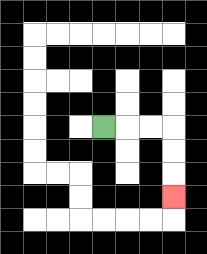{'start': '[4, 5]', 'end': '[7, 8]', 'path_directions': 'R,R,R,D,D,D', 'path_coordinates': '[[4, 5], [5, 5], [6, 5], [7, 5], [7, 6], [7, 7], [7, 8]]'}